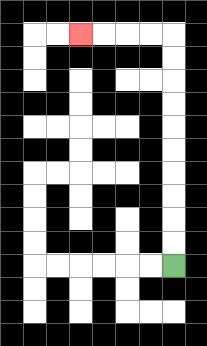{'start': '[7, 11]', 'end': '[3, 1]', 'path_directions': 'U,U,U,U,U,U,U,U,U,U,L,L,L,L', 'path_coordinates': '[[7, 11], [7, 10], [7, 9], [7, 8], [7, 7], [7, 6], [7, 5], [7, 4], [7, 3], [7, 2], [7, 1], [6, 1], [5, 1], [4, 1], [3, 1]]'}